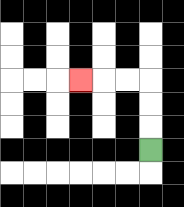{'start': '[6, 6]', 'end': '[3, 3]', 'path_directions': 'U,U,U,L,L,L', 'path_coordinates': '[[6, 6], [6, 5], [6, 4], [6, 3], [5, 3], [4, 3], [3, 3]]'}